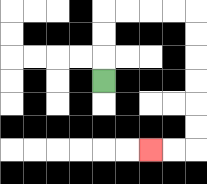{'start': '[4, 3]', 'end': '[6, 6]', 'path_directions': 'U,U,U,R,R,R,R,D,D,D,D,D,D,L,L', 'path_coordinates': '[[4, 3], [4, 2], [4, 1], [4, 0], [5, 0], [6, 0], [7, 0], [8, 0], [8, 1], [8, 2], [8, 3], [8, 4], [8, 5], [8, 6], [7, 6], [6, 6]]'}